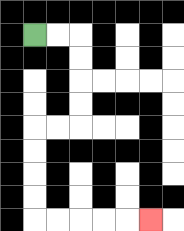{'start': '[1, 1]', 'end': '[6, 9]', 'path_directions': 'R,R,D,D,D,D,L,L,D,D,D,D,R,R,R,R,R', 'path_coordinates': '[[1, 1], [2, 1], [3, 1], [3, 2], [3, 3], [3, 4], [3, 5], [2, 5], [1, 5], [1, 6], [1, 7], [1, 8], [1, 9], [2, 9], [3, 9], [4, 9], [5, 9], [6, 9]]'}